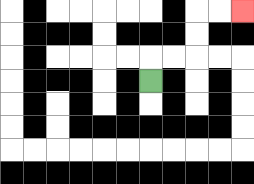{'start': '[6, 3]', 'end': '[10, 0]', 'path_directions': 'U,R,R,U,U,R,R', 'path_coordinates': '[[6, 3], [6, 2], [7, 2], [8, 2], [8, 1], [8, 0], [9, 0], [10, 0]]'}